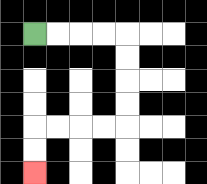{'start': '[1, 1]', 'end': '[1, 7]', 'path_directions': 'R,R,R,R,D,D,D,D,L,L,L,L,D,D', 'path_coordinates': '[[1, 1], [2, 1], [3, 1], [4, 1], [5, 1], [5, 2], [5, 3], [5, 4], [5, 5], [4, 5], [3, 5], [2, 5], [1, 5], [1, 6], [1, 7]]'}